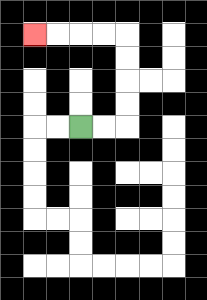{'start': '[3, 5]', 'end': '[1, 1]', 'path_directions': 'R,R,U,U,U,U,L,L,L,L', 'path_coordinates': '[[3, 5], [4, 5], [5, 5], [5, 4], [5, 3], [5, 2], [5, 1], [4, 1], [3, 1], [2, 1], [1, 1]]'}